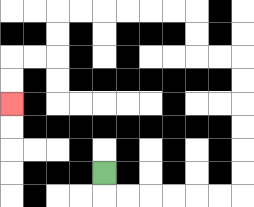{'start': '[4, 7]', 'end': '[0, 4]', 'path_directions': 'D,R,R,R,R,R,R,U,U,U,U,U,U,L,L,U,U,L,L,L,L,L,L,D,D,L,L,D,D', 'path_coordinates': '[[4, 7], [4, 8], [5, 8], [6, 8], [7, 8], [8, 8], [9, 8], [10, 8], [10, 7], [10, 6], [10, 5], [10, 4], [10, 3], [10, 2], [9, 2], [8, 2], [8, 1], [8, 0], [7, 0], [6, 0], [5, 0], [4, 0], [3, 0], [2, 0], [2, 1], [2, 2], [1, 2], [0, 2], [0, 3], [0, 4]]'}